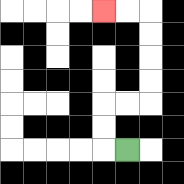{'start': '[5, 6]', 'end': '[4, 0]', 'path_directions': 'L,U,U,R,R,U,U,U,U,L,L', 'path_coordinates': '[[5, 6], [4, 6], [4, 5], [4, 4], [5, 4], [6, 4], [6, 3], [6, 2], [6, 1], [6, 0], [5, 0], [4, 0]]'}